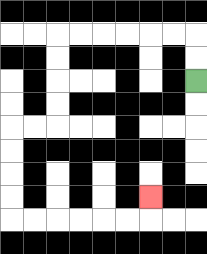{'start': '[8, 3]', 'end': '[6, 8]', 'path_directions': 'U,U,L,L,L,L,L,L,D,D,D,D,L,L,D,D,D,D,R,R,R,R,R,R,U', 'path_coordinates': '[[8, 3], [8, 2], [8, 1], [7, 1], [6, 1], [5, 1], [4, 1], [3, 1], [2, 1], [2, 2], [2, 3], [2, 4], [2, 5], [1, 5], [0, 5], [0, 6], [0, 7], [0, 8], [0, 9], [1, 9], [2, 9], [3, 9], [4, 9], [5, 9], [6, 9], [6, 8]]'}